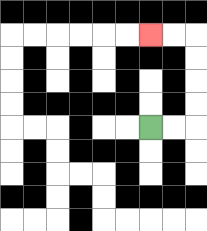{'start': '[6, 5]', 'end': '[6, 1]', 'path_directions': 'R,R,U,U,U,U,L,L', 'path_coordinates': '[[6, 5], [7, 5], [8, 5], [8, 4], [8, 3], [8, 2], [8, 1], [7, 1], [6, 1]]'}